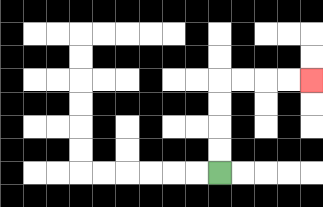{'start': '[9, 7]', 'end': '[13, 3]', 'path_directions': 'U,U,U,U,R,R,R,R', 'path_coordinates': '[[9, 7], [9, 6], [9, 5], [9, 4], [9, 3], [10, 3], [11, 3], [12, 3], [13, 3]]'}